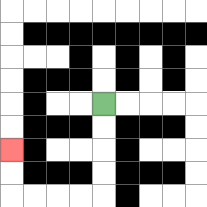{'start': '[4, 4]', 'end': '[0, 6]', 'path_directions': 'D,D,D,D,L,L,L,L,U,U', 'path_coordinates': '[[4, 4], [4, 5], [4, 6], [4, 7], [4, 8], [3, 8], [2, 8], [1, 8], [0, 8], [0, 7], [0, 6]]'}